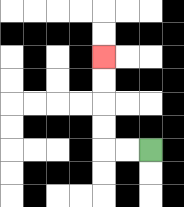{'start': '[6, 6]', 'end': '[4, 2]', 'path_directions': 'L,L,U,U,U,U', 'path_coordinates': '[[6, 6], [5, 6], [4, 6], [4, 5], [4, 4], [4, 3], [4, 2]]'}